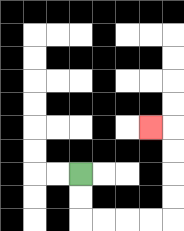{'start': '[3, 7]', 'end': '[6, 5]', 'path_directions': 'D,D,R,R,R,R,U,U,U,U,L', 'path_coordinates': '[[3, 7], [3, 8], [3, 9], [4, 9], [5, 9], [6, 9], [7, 9], [7, 8], [7, 7], [7, 6], [7, 5], [6, 5]]'}